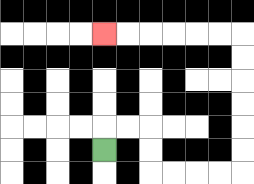{'start': '[4, 6]', 'end': '[4, 1]', 'path_directions': 'U,R,R,D,D,R,R,R,R,U,U,U,U,U,U,L,L,L,L,L,L', 'path_coordinates': '[[4, 6], [4, 5], [5, 5], [6, 5], [6, 6], [6, 7], [7, 7], [8, 7], [9, 7], [10, 7], [10, 6], [10, 5], [10, 4], [10, 3], [10, 2], [10, 1], [9, 1], [8, 1], [7, 1], [6, 1], [5, 1], [4, 1]]'}